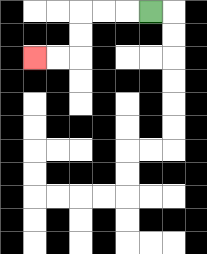{'start': '[6, 0]', 'end': '[1, 2]', 'path_directions': 'L,L,L,D,D,L,L', 'path_coordinates': '[[6, 0], [5, 0], [4, 0], [3, 0], [3, 1], [3, 2], [2, 2], [1, 2]]'}